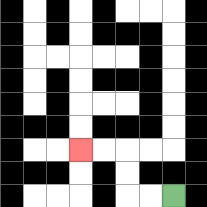{'start': '[7, 8]', 'end': '[3, 6]', 'path_directions': 'L,L,U,U,L,L', 'path_coordinates': '[[7, 8], [6, 8], [5, 8], [5, 7], [5, 6], [4, 6], [3, 6]]'}